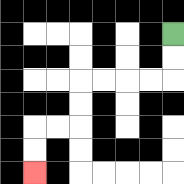{'start': '[7, 1]', 'end': '[1, 7]', 'path_directions': 'D,D,L,L,L,L,D,D,L,L,D,D', 'path_coordinates': '[[7, 1], [7, 2], [7, 3], [6, 3], [5, 3], [4, 3], [3, 3], [3, 4], [3, 5], [2, 5], [1, 5], [1, 6], [1, 7]]'}